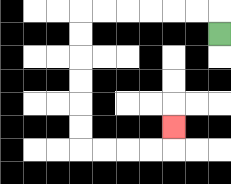{'start': '[9, 1]', 'end': '[7, 5]', 'path_directions': 'U,L,L,L,L,L,L,D,D,D,D,D,D,R,R,R,R,U', 'path_coordinates': '[[9, 1], [9, 0], [8, 0], [7, 0], [6, 0], [5, 0], [4, 0], [3, 0], [3, 1], [3, 2], [3, 3], [3, 4], [3, 5], [3, 6], [4, 6], [5, 6], [6, 6], [7, 6], [7, 5]]'}